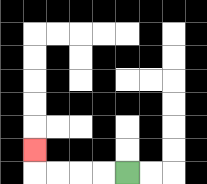{'start': '[5, 7]', 'end': '[1, 6]', 'path_directions': 'L,L,L,L,U', 'path_coordinates': '[[5, 7], [4, 7], [3, 7], [2, 7], [1, 7], [1, 6]]'}